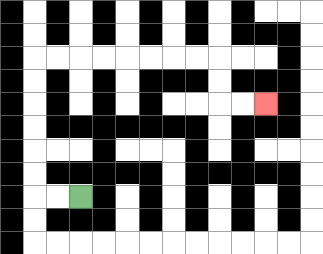{'start': '[3, 8]', 'end': '[11, 4]', 'path_directions': 'L,L,U,U,U,U,U,U,R,R,R,R,R,R,R,R,D,D,R,R', 'path_coordinates': '[[3, 8], [2, 8], [1, 8], [1, 7], [1, 6], [1, 5], [1, 4], [1, 3], [1, 2], [2, 2], [3, 2], [4, 2], [5, 2], [6, 2], [7, 2], [8, 2], [9, 2], [9, 3], [9, 4], [10, 4], [11, 4]]'}